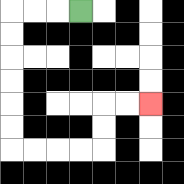{'start': '[3, 0]', 'end': '[6, 4]', 'path_directions': 'L,L,L,D,D,D,D,D,D,R,R,R,R,U,U,R,R', 'path_coordinates': '[[3, 0], [2, 0], [1, 0], [0, 0], [0, 1], [0, 2], [0, 3], [0, 4], [0, 5], [0, 6], [1, 6], [2, 6], [3, 6], [4, 6], [4, 5], [4, 4], [5, 4], [6, 4]]'}